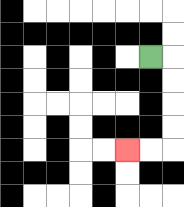{'start': '[6, 2]', 'end': '[5, 6]', 'path_directions': 'R,D,D,D,D,L,L', 'path_coordinates': '[[6, 2], [7, 2], [7, 3], [7, 4], [7, 5], [7, 6], [6, 6], [5, 6]]'}